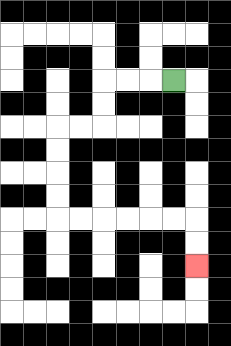{'start': '[7, 3]', 'end': '[8, 11]', 'path_directions': 'L,L,L,D,D,L,L,D,D,D,D,R,R,R,R,R,R,D,D', 'path_coordinates': '[[7, 3], [6, 3], [5, 3], [4, 3], [4, 4], [4, 5], [3, 5], [2, 5], [2, 6], [2, 7], [2, 8], [2, 9], [3, 9], [4, 9], [5, 9], [6, 9], [7, 9], [8, 9], [8, 10], [8, 11]]'}